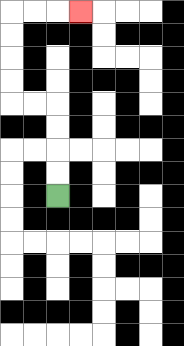{'start': '[2, 8]', 'end': '[3, 0]', 'path_directions': 'U,U,U,U,L,L,U,U,U,U,R,R,R', 'path_coordinates': '[[2, 8], [2, 7], [2, 6], [2, 5], [2, 4], [1, 4], [0, 4], [0, 3], [0, 2], [0, 1], [0, 0], [1, 0], [2, 0], [3, 0]]'}